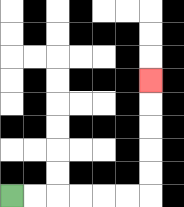{'start': '[0, 8]', 'end': '[6, 3]', 'path_directions': 'R,R,R,R,R,R,U,U,U,U,U', 'path_coordinates': '[[0, 8], [1, 8], [2, 8], [3, 8], [4, 8], [5, 8], [6, 8], [6, 7], [6, 6], [6, 5], [6, 4], [6, 3]]'}